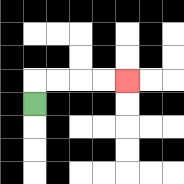{'start': '[1, 4]', 'end': '[5, 3]', 'path_directions': 'U,R,R,R,R', 'path_coordinates': '[[1, 4], [1, 3], [2, 3], [3, 3], [4, 3], [5, 3]]'}